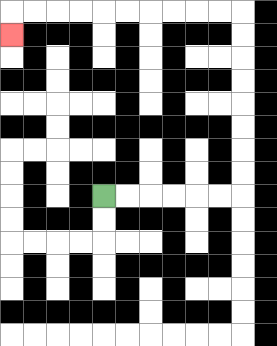{'start': '[4, 8]', 'end': '[0, 1]', 'path_directions': 'R,R,R,R,R,R,U,U,U,U,U,U,U,U,L,L,L,L,L,L,L,L,L,L,D', 'path_coordinates': '[[4, 8], [5, 8], [6, 8], [7, 8], [8, 8], [9, 8], [10, 8], [10, 7], [10, 6], [10, 5], [10, 4], [10, 3], [10, 2], [10, 1], [10, 0], [9, 0], [8, 0], [7, 0], [6, 0], [5, 0], [4, 0], [3, 0], [2, 0], [1, 0], [0, 0], [0, 1]]'}